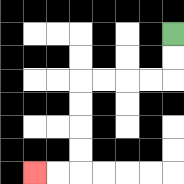{'start': '[7, 1]', 'end': '[1, 7]', 'path_directions': 'D,D,L,L,L,L,D,D,D,D,L,L', 'path_coordinates': '[[7, 1], [7, 2], [7, 3], [6, 3], [5, 3], [4, 3], [3, 3], [3, 4], [3, 5], [3, 6], [3, 7], [2, 7], [1, 7]]'}